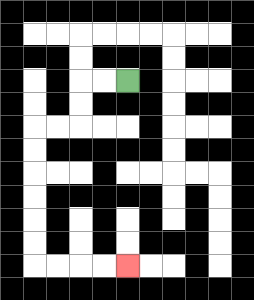{'start': '[5, 3]', 'end': '[5, 11]', 'path_directions': 'L,L,D,D,L,L,D,D,D,D,D,D,R,R,R,R', 'path_coordinates': '[[5, 3], [4, 3], [3, 3], [3, 4], [3, 5], [2, 5], [1, 5], [1, 6], [1, 7], [1, 8], [1, 9], [1, 10], [1, 11], [2, 11], [3, 11], [4, 11], [5, 11]]'}